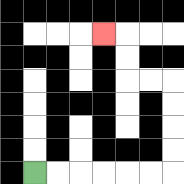{'start': '[1, 7]', 'end': '[4, 1]', 'path_directions': 'R,R,R,R,R,R,U,U,U,U,L,L,U,U,L', 'path_coordinates': '[[1, 7], [2, 7], [3, 7], [4, 7], [5, 7], [6, 7], [7, 7], [7, 6], [7, 5], [7, 4], [7, 3], [6, 3], [5, 3], [5, 2], [5, 1], [4, 1]]'}